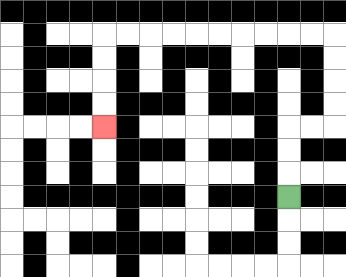{'start': '[12, 8]', 'end': '[4, 5]', 'path_directions': 'U,U,U,R,R,U,U,U,U,L,L,L,L,L,L,L,L,L,L,D,D,D,D', 'path_coordinates': '[[12, 8], [12, 7], [12, 6], [12, 5], [13, 5], [14, 5], [14, 4], [14, 3], [14, 2], [14, 1], [13, 1], [12, 1], [11, 1], [10, 1], [9, 1], [8, 1], [7, 1], [6, 1], [5, 1], [4, 1], [4, 2], [4, 3], [4, 4], [4, 5]]'}